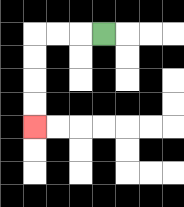{'start': '[4, 1]', 'end': '[1, 5]', 'path_directions': 'L,L,L,D,D,D,D', 'path_coordinates': '[[4, 1], [3, 1], [2, 1], [1, 1], [1, 2], [1, 3], [1, 4], [1, 5]]'}